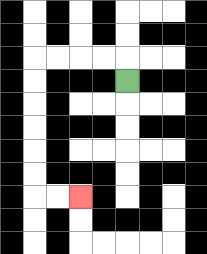{'start': '[5, 3]', 'end': '[3, 8]', 'path_directions': 'U,L,L,L,L,D,D,D,D,D,D,R,R', 'path_coordinates': '[[5, 3], [5, 2], [4, 2], [3, 2], [2, 2], [1, 2], [1, 3], [1, 4], [1, 5], [1, 6], [1, 7], [1, 8], [2, 8], [3, 8]]'}